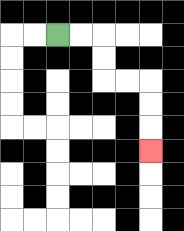{'start': '[2, 1]', 'end': '[6, 6]', 'path_directions': 'R,R,D,D,R,R,D,D,D', 'path_coordinates': '[[2, 1], [3, 1], [4, 1], [4, 2], [4, 3], [5, 3], [6, 3], [6, 4], [6, 5], [6, 6]]'}